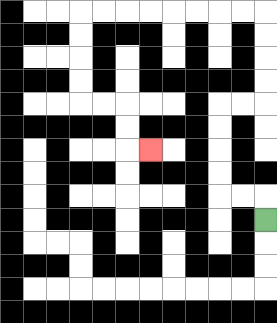{'start': '[11, 9]', 'end': '[6, 6]', 'path_directions': 'U,L,L,U,U,U,U,R,R,U,U,U,U,L,L,L,L,L,L,L,L,D,D,D,D,R,R,D,D,R', 'path_coordinates': '[[11, 9], [11, 8], [10, 8], [9, 8], [9, 7], [9, 6], [9, 5], [9, 4], [10, 4], [11, 4], [11, 3], [11, 2], [11, 1], [11, 0], [10, 0], [9, 0], [8, 0], [7, 0], [6, 0], [5, 0], [4, 0], [3, 0], [3, 1], [3, 2], [3, 3], [3, 4], [4, 4], [5, 4], [5, 5], [5, 6], [6, 6]]'}